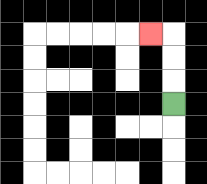{'start': '[7, 4]', 'end': '[6, 1]', 'path_directions': 'U,U,U,L', 'path_coordinates': '[[7, 4], [7, 3], [7, 2], [7, 1], [6, 1]]'}